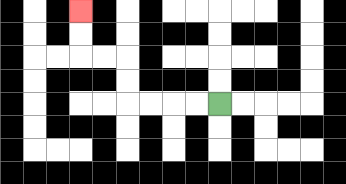{'start': '[9, 4]', 'end': '[3, 0]', 'path_directions': 'L,L,L,L,U,U,L,L,U,U', 'path_coordinates': '[[9, 4], [8, 4], [7, 4], [6, 4], [5, 4], [5, 3], [5, 2], [4, 2], [3, 2], [3, 1], [3, 0]]'}